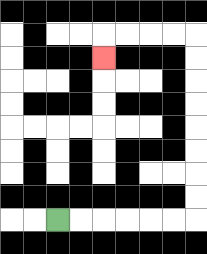{'start': '[2, 9]', 'end': '[4, 2]', 'path_directions': 'R,R,R,R,R,R,U,U,U,U,U,U,U,U,L,L,L,L,D', 'path_coordinates': '[[2, 9], [3, 9], [4, 9], [5, 9], [6, 9], [7, 9], [8, 9], [8, 8], [8, 7], [8, 6], [8, 5], [8, 4], [8, 3], [8, 2], [8, 1], [7, 1], [6, 1], [5, 1], [4, 1], [4, 2]]'}